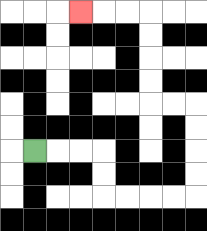{'start': '[1, 6]', 'end': '[3, 0]', 'path_directions': 'R,R,R,D,D,R,R,R,R,U,U,U,U,L,L,U,U,U,U,L,L,L', 'path_coordinates': '[[1, 6], [2, 6], [3, 6], [4, 6], [4, 7], [4, 8], [5, 8], [6, 8], [7, 8], [8, 8], [8, 7], [8, 6], [8, 5], [8, 4], [7, 4], [6, 4], [6, 3], [6, 2], [6, 1], [6, 0], [5, 0], [4, 0], [3, 0]]'}